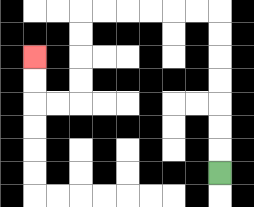{'start': '[9, 7]', 'end': '[1, 2]', 'path_directions': 'U,U,U,U,U,U,U,L,L,L,L,L,L,D,D,D,D,L,L,U,U', 'path_coordinates': '[[9, 7], [9, 6], [9, 5], [9, 4], [9, 3], [9, 2], [9, 1], [9, 0], [8, 0], [7, 0], [6, 0], [5, 0], [4, 0], [3, 0], [3, 1], [3, 2], [3, 3], [3, 4], [2, 4], [1, 4], [1, 3], [1, 2]]'}